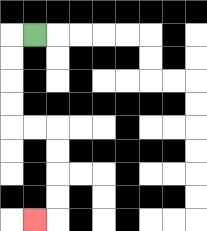{'start': '[1, 1]', 'end': '[1, 9]', 'path_directions': 'L,D,D,D,D,R,R,D,D,D,D,L', 'path_coordinates': '[[1, 1], [0, 1], [0, 2], [0, 3], [0, 4], [0, 5], [1, 5], [2, 5], [2, 6], [2, 7], [2, 8], [2, 9], [1, 9]]'}